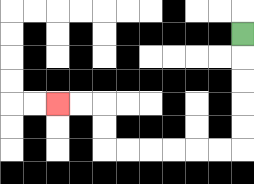{'start': '[10, 1]', 'end': '[2, 4]', 'path_directions': 'D,D,D,D,D,L,L,L,L,L,L,U,U,L,L', 'path_coordinates': '[[10, 1], [10, 2], [10, 3], [10, 4], [10, 5], [10, 6], [9, 6], [8, 6], [7, 6], [6, 6], [5, 6], [4, 6], [4, 5], [4, 4], [3, 4], [2, 4]]'}